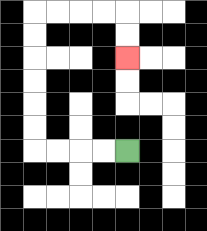{'start': '[5, 6]', 'end': '[5, 2]', 'path_directions': 'L,L,L,L,U,U,U,U,U,U,R,R,R,R,D,D', 'path_coordinates': '[[5, 6], [4, 6], [3, 6], [2, 6], [1, 6], [1, 5], [1, 4], [1, 3], [1, 2], [1, 1], [1, 0], [2, 0], [3, 0], [4, 0], [5, 0], [5, 1], [5, 2]]'}